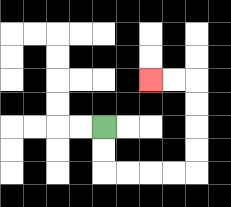{'start': '[4, 5]', 'end': '[6, 3]', 'path_directions': 'D,D,R,R,R,R,U,U,U,U,L,L', 'path_coordinates': '[[4, 5], [4, 6], [4, 7], [5, 7], [6, 7], [7, 7], [8, 7], [8, 6], [8, 5], [8, 4], [8, 3], [7, 3], [6, 3]]'}